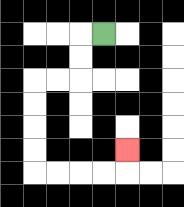{'start': '[4, 1]', 'end': '[5, 6]', 'path_directions': 'L,D,D,L,L,D,D,D,D,R,R,R,R,U', 'path_coordinates': '[[4, 1], [3, 1], [3, 2], [3, 3], [2, 3], [1, 3], [1, 4], [1, 5], [1, 6], [1, 7], [2, 7], [3, 7], [4, 7], [5, 7], [5, 6]]'}